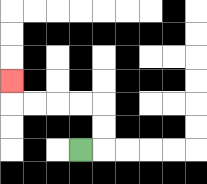{'start': '[3, 6]', 'end': '[0, 3]', 'path_directions': 'R,U,U,L,L,L,L,U', 'path_coordinates': '[[3, 6], [4, 6], [4, 5], [4, 4], [3, 4], [2, 4], [1, 4], [0, 4], [0, 3]]'}